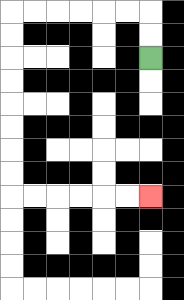{'start': '[6, 2]', 'end': '[6, 8]', 'path_directions': 'U,U,L,L,L,L,L,L,D,D,D,D,D,D,D,D,R,R,R,R,R,R', 'path_coordinates': '[[6, 2], [6, 1], [6, 0], [5, 0], [4, 0], [3, 0], [2, 0], [1, 0], [0, 0], [0, 1], [0, 2], [0, 3], [0, 4], [0, 5], [0, 6], [0, 7], [0, 8], [1, 8], [2, 8], [3, 8], [4, 8], [5, 8], [6, 8]]'}